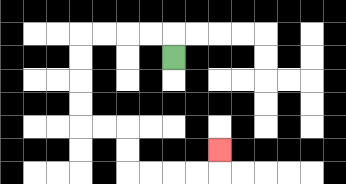{'start': '[7, 2]', 'end': '[9, 6]', 'path_directions': 'U,L,L,L,L,D,D,D,D,R,R,D,D,R,R,R,R,U', 'path_coordinates': '[[7, 2], [7, 1], [6, 1], [5, 1], [4, 1], [3, 1], [3, 2], [3, 3], [3, 4], [3, 5], [4, 5], [5, 5], [5, 6], [5, 7], [6, 7], [7, 7], [8, 7], [9, 7], [9, 6]]'}